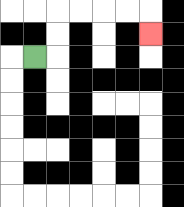{'start': '[1, 2]', 'end': '[6, 1]', 'path_directions': 'R,U,U,R,R,R,R,D', 'path_coordinates': '[[1, 2], [2, 2], [2, 1], [2, 0], [3, 0], [4, 0], [5, 0], [6, 0], [6, 1]]'}